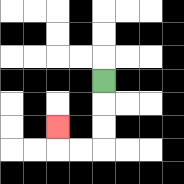{'start': '[4, 3]', 'end': '[2, 5]', 'path_directions': 'D,D,D,L,L,U', 'path_coordinates': '[[4, 3], [4, 4], [4, 5], [4, 6], [3, 6], [2, 6], [2, 5]]'}